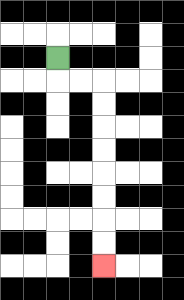{'start': '[2, 2]', 'end': '[4, 11]', 'path_directions': 'D,R,R,D,D,D,D,D,D,D,D', 'path_coordinates': '[[2, 2], [2, 3], [3, 3], [4, 3], [4, 4], [4, 5], [4, 6], [4, 7], [4, 8], [4, 9], [4, 10], [4, 11]]'}